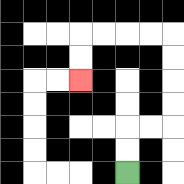{'start': '[5, 7]', 'end': '[3, 3]', 'path_directions': 'U,U,R,R,U,U,U,U,L,L,L,L,D,D', 'path_coordinates': '[[5, 7], [5, 6], [5, 5], [6, 5], [7, 5], [7, 4], [7, 3], [7, 2], [7, 1], [6, 1], [5, 1], [4, 1], [3, 1], [3, 2], [3, 3]]'}